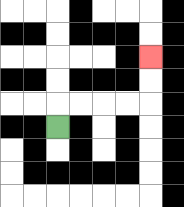{'start': '[2, 5]', 'end': '[6, 2]', 'path_directions': 'U,R,R,R,R,U,U', 'path_coordinates': '[[2, 5], [2, 4], [3, 4], [4, 4], [5, 4], [6, 4], [6, 3], [6, 2]]'}